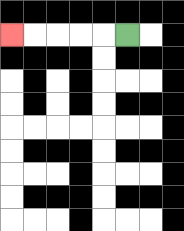{'start': '[5, 1]', 'end': '[0, 1]', 'path_directions': 'L,L,L,L,L', 'path_coordinates': '[[5, 1], [4, 1], [3, 1], [2, 1], [1, 1], [0, 1]]'}